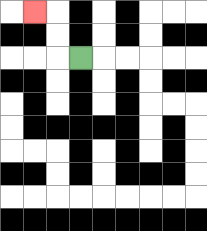{'start': '[3, 2]', 'end': '[1, 0]', 'path_directions': 'L,U,U,L', 'path_coordinates': '[[3, 2], [2, 2], [2, 1], [2, 0], [1, 0]]'}